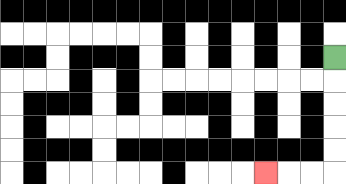{'start': '[14, 2]', 'end': '[11, 7]', 'path_directions': 'D,D,D,D,D,L,L,L', 'path_coordinates': '[[14, 2], [14, 3], [14, 4], [14, 5], [14, 6], [14, 7], [13, 7], [12, 7], [11, 7]]'}